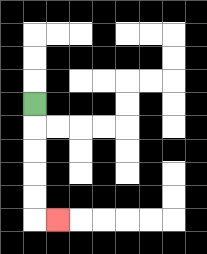{'start': '[1, 4]', 'end': '[2, 9]', 'path_directions': 'D,D,D,D,D,R', 'path_coordinates': '[[1, 4], [1, 5], [1, 6], [1, 7], [1, 8], [1, 9], [2, 9]]'}